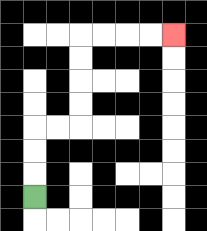{'start': '[1, 8]', 'end': '[7, 1]', 'path_directions': 'U,U,U,R,R,U,U,U,U,R,R,R,R', 'path_coordinates': '[[1, 8], [1, 7], [1, 6], [1, 5], [2, 5], [3, 5], [3, 4], [3, 3], [3, 2], [3, 1], [4, 1], [5, 1], [6, 1], [7, 1]]'}